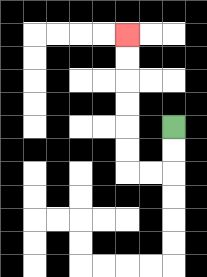{'start': '[7, 5]', 'end': '[5, 1]', 'path_directions': 'D,D,L,L,U,U,U,U,U,U', 'path_coordinates': '[[7, 5], [7, 6], [7, 7], [6, 7], [5, 7], [5, 6], [5, 5], [5, 4], [5, 3], [5, 2], [5, 1]]'}